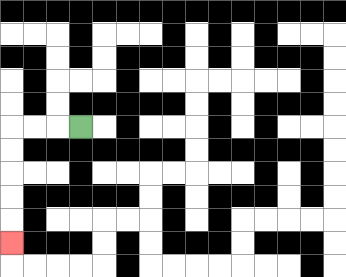{'start': '[3, 5]', 'end': '[0, 10]', 'path_directions': 'L,L,L,D,D,D,D,D', 'path_coordinates': '[[3, 5], [2, 5], [1, 5], [0, 5], [0, 6], [0, 7], [0, 8], [0, 9], [0, 10]]'}